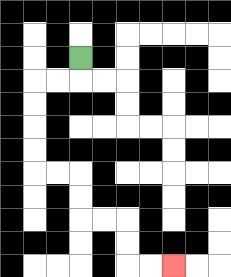{'start': '[3, 2]', 'end': '[7, 11]', 'path_directions': 'D,L,L,D,D,D,D,R,R,D,D,R,R,D,D,R,R', 'path_coordinates': '[[3, 2], [3, 3], [2, 3], [1, 3], [1, 4], [1, 5], [1, 6], [1, 7], [2, 7], [3, 7], [3, 8], [3, 9], [4, 9], [5, 9], [5, 10], [5, 11], [6, 11], [7, 11]]'}